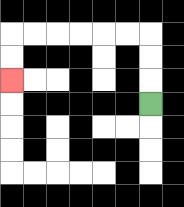{'start': '[6, 4]', 'end': '[0, 3]', 'path_directions': 'U,U,U,L,L,L,L,L,L,D,D', 'path_coordinates': '[[6, 4], [6, 3], [6, 2], [6, 1], [5, 1], [4, 1], [3, 1], [2, 1], [1, 1], [0, 1], [0, 2], [0, 3]]'}